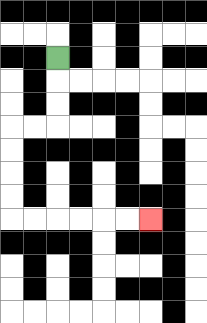{'start': '[2, 2]', 'end': '[6, 9]', 'path_directions': 'D,D,D,L,L,D,D,D,D,R,R,R,R,R,R', 'path_coordinates': '[[2, 2], [2, 3], [2, 4], [2, 5], [1, 5], [0, 5], [0, 6], [0, 7], [0, 8], [0, 9], [1, 9], [2, 9], [3, 9], [4, 9], [5, 9], [6, 9]]'}